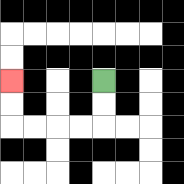{'start': '[4, 3]', 'end': '[0, 3]', 'path_directions': 'D,D,L,L,L,L,U,U', 'path_coordinates': '[[4, 3], [4, 4], [4, 5], [3, 5], [2, 5], [1, 5], [0, 5], [0, 4], [0, 3]]'}